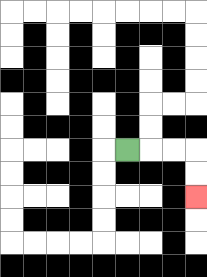{'start': '[5, 6]', 'end': '[8, 8]', 'path_directions': 'R,R,R,D,D', 'path_coordinates': '[[5, 6], [6, 6], [7, 6], [8, 6], [8, 7], [8, 8]]'}